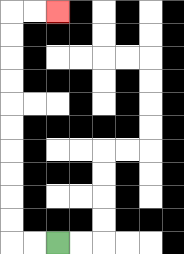{'start': '[2, 10]', 'end': '[2, 0]', 'path_directions': 'L,L,U,U,U,U,U,U,U,U,U,U,R,R', 'path_coordinates': '[[2, 10], [1, 10], [0, 10], [0, 9], [0, 8], [0, 7], [0, 6], [0, 5], [0, 4], [0, 3], [0, 2], [0, 1], [0, 0], [1, 0], [2, 0]]'}